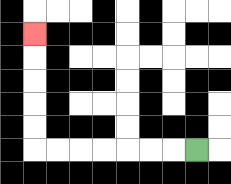{'start': '[8, 6]', 'end': '[1, 1]', 'path_directions': 'L,L,L,L,L,L,L,U,U,U,U,U', 'path_coordinates': '[[8, 6], [7, 6], [6, 6], [5, 6], [4, 6], [3, 6], [2, 6], [1, 6], [1, 5], [1, 4], [1, 3], [1, 2], [1, 1]]'}